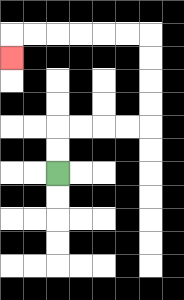{'start': '[2, 7]', 'end': '[0, 2]', 'path_directions': 'U,U,R,R,R,R,U,U,U,U,L,L,L,L,L,L,D', 'path_coordinates': '[[2, 7], [2, 6], [2, 5], [3, 5], [4, 5], [5, 5], [6, 5], [6, 4], [6, 3], [6, 2], [6, 1], [5, 1], [4, 1], [3, 1], [2, 1], [1, 1], [0, 1], [0, 2]]'}